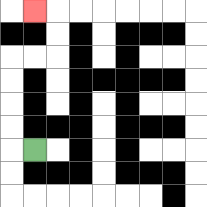{'start': '[1, 6]', 'end': '[1, 0]', 'path_directions': 'L,U,U,U,U,R,R,U,U,L', 'path_coordinates': '[[1, 6], [0, 6], [0, 5], [0, 4], [0, 3], [0, 2], [1, 2], [2, 2], [2, 1], [2, 0], [1, 0]]'}